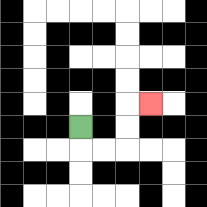{'start': '[3, 5]', 'end': '[6, 4]', 'path_directions': 'D,R,R,U,U,R', 'path_coordinates': '[[3, 5], [3, 6], [4, 6], [5, 6], [5, 5], [5, 4], [6, 4]]'}